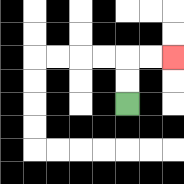{'start': '[5, 4]', 'end': '[7, 2]', 'path_directions': 'U,U,R,R', 'path_coordinates': '[[5, 4], [5, 3], [5, 2], [6, 2], [7, 2]]'}